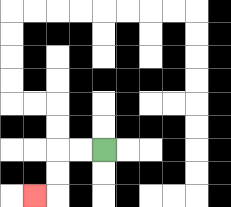{'start': '[4, 6]', 'end': '[1, 8]', 'path_directions': 'L,L,D,D,L', 'path_coordinates': '[[4, 6], [3, 6], [2, 6], [2, 7], [2, 8], [1, 8]]'}